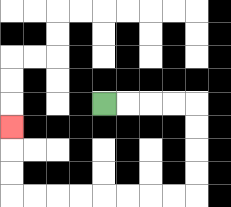{'start': '[4, 4]', 'end': '[0, 5]', 'path_directions': 'R,R,R,R,D,D,D,D,L,L,L,L,L,L,L,L,U,U,U', 'path_coordinates': '[[4, 4], [5, 4], [6, 4], [7, 4], [8, 4], [8, 5], [8, 6], [8, 7], [8, 8], [7, 8], [6, 8], [5, 8], [4, 8], [3, 8], [2, 8], [1, 8], [0, 8], [0, 7], [0, 6], [0, 5]]'}